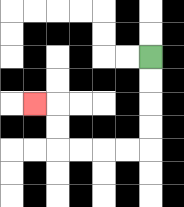{'start': '[6, 2]', 'end': '[1, 4]', 'path_directions': 'D,D,D,D,L,L,L,L,U,U,L', 'path_coordinates': '[[6, 2], [6, 3], [6, 4], [6, 5], [6, 6], [5, 6], [4, 6], [3, 6], [2, 6], [2, 5], [2, 4], [1, 4]]'}